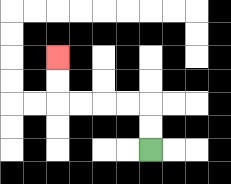{'start': '[6, 6]', 'end': '[2, 2]', 'path_directions': 'U,U,L,L,L,L,U,U', 'path_coordinates': '[[6, 6], [6, 5], [6, 4], [5, 4], [4, 4], [3, 4], [2, 4], [2, 3], [2, 2]]'}